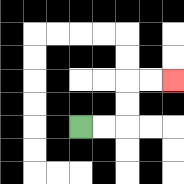{'start': '[3, 5]', 'end': '[7, 3]', 'path_directions': 'R,R,U,U,R,R', 'path_coordinates': '[[3, 5], [4, 5], [5, 5], [5, 4], [5, 3], [6, 3], [7, 3]]'}